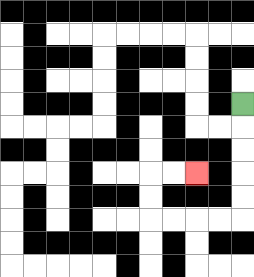{'start': '[10, 4]', 'end': '[8, 7]', 'path_directions': 'D,D,D,D,D,L,L,L,L,U,U,R,R', 'path_coordinates': '[[10, 4], [10, 5], [10, 6], [10, 7], [10, 8], [10, 9], [9, 9], [8, 9], [7, 9], [6, 9], [6, 8], [6, 7], [7, 7], [8, 7]]'}